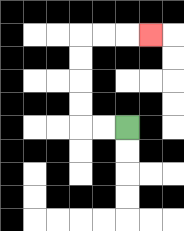{'start': '[5, 5]', 'end': '[6, 1]', 'path_directions': 'L,L,U,U,U,U,R,R,R', 'path_coordinates': '[[5, 5], [4, 5], [3, 5], [3, 4], [3, 3], [3, 2], [3, 1], [4, 1], [5, 1], [6, 1]]'}